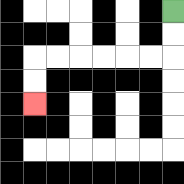{'start': '[7, 0]', 'end': '[1, 4]', 'path_directions': 'D,D,L,L,L,L,L,L,D,D', 'path_coordinates': '[[7, 0], [7, 1], [7, 2], [6, 2], [5, 2], [4, 2], [3, 2], [2, 2], [1, 2], [1, 3], [1, 4]]'}